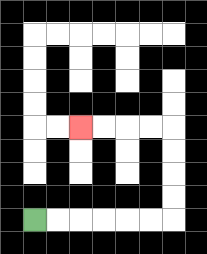{'start': '[1, 9]', 'end': '[3, 5]', 'path_directions': 'R,R,R,R,R,R,U,U,U,U,L,L,L,L', 'path_coordinates': '[[1, 9], [2, 9], [3, 9], [4, 9], [5, 9], [6, 9], [7, 9], [7, 8], [7, 7], [7, 6], [7, 5], [6, 5], [5, 5], [4, 5], [3, 5]]'}